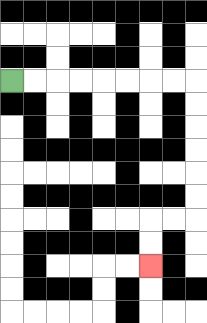{'start': '[0, 3]', 'end': '[6, 11]', 'path_directions': 'R,R,R,R,R,R,R,R,D,D,D,D,D,D,L,L,D,D', 'path_coordinates': '[[0, 3], [1, 3], [2, 3], [3, 3], [4, 3], [5, 3], [6, 3], [7, 3], [8, 3], [8, 4], [8, 5], [8, 6], [8, 7], [8, 8], [8, 9], [7, 9], [6, 9], [6, 10], [6, 11]]'}